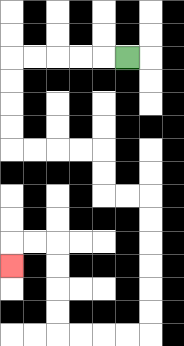{'start': '[5, 2]', 'end': '[0, 11]', 'path_directions': 'L,L,L,L,L,D,D,D,D,R,R,R,R,D,D,R,R,D,D,D,D,D,D,L,L,L,L,U,U,U,U,L,L,D', 'path_coordinates': '[[5, 2], [4, 2], [3, 2], [2, 2], [1, 2], [0, 2], [0, 3], [0, 4], [0, 5], [0, 6], [1, 6], [2, 6], [3, 6], [4, 6], [4, 7], [4, 8], [5, 8], [6, 8], [6, 9], [6, 10], [6, 11], [6, 12], [6, 13], [6, 14], [5, 14], [4, 14], [3, 14], [2, 14], [2, 13], [2, 12], [2, 11], [2, 10], [1, 10], [0, 10], [0, 11]]'}